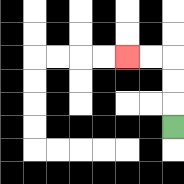{'start': '[7, 5]', 'end': '[5, 2]', 'path_directions': 'U,U,U,L,L', 'path_coordinates': '[[7, 5], [7, 4], [7, 3], [7, 2], [6, 2], [5, 2]]'}